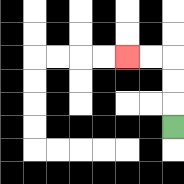{'start': '[7, 5]', 'end': '[5, 2]', 'path_directions': 'U,U,U,L,L', 'path_coordinates': '[[7, 5], [7, 4], [7, 3], [7, 2], [6, 2], [5, 2]]'}